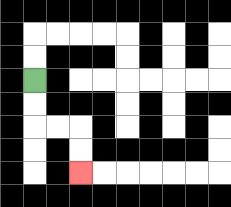{'start': '[1, 3]', 'end': '[3, 7]', 'path_directions': 'D,D,R,R,D,D', 'path_coordinates': '[[1, 3], [1, 4], [1, 5], [2, 5], [3, 5], [3, 6], [3, 7]]'}